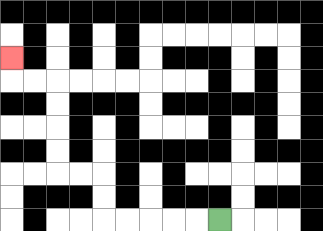{'start': '[9, 9]', 'end': '[0, 2]', 'path_directions': 'L,L,L,L,L,U,U,L,L,U,U,U,U,L,L,U', 'path_coordinates': '[[9, 9], [8, 9], [7, 9], [6, 9], [5, 9], [4, 9], [4, 8], [4, 7], [3, 7], [2, 7], [2, 6], [2, 5], [2, 4], [2, 3], [1, 3], [0, 3], [0, 2]]'}